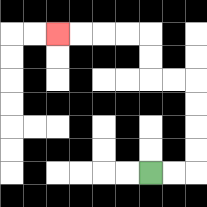{'start': '[6, 7]', 'end': '[2, 1]', 'path_directions': 'R,R,U,U,U,U,L,L,U,U,L,L,L,L', 'path_coordinates': '[[6, 7], [7, 7], [8, 7], [8, 6], [8, 5], [8, 4], [8, 3], [7, 3], [6, 3], [6, 2], [6, 1], [5, 1], [4, 1], [3, 1], [2, 1]]'}